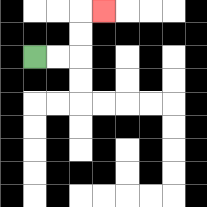{'start': '[1, 2]', 'end': '[4, 0]', 'path_directions': 'R,R,U,U,R', 'path_coordinates': '[[1, 2], [2, 2], [3, 2], [3, 1], [3, 0], [4, 0]]'}